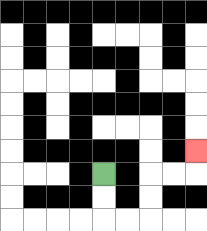{'start': '[4, 7]', 'end': '[8, 6]', 'path_directions': 'D,D,R,R,U,U,R,R,U', 'path_coordinates': '[[4, 7], [4, 8], [4, 9], [5, 9], [6, 9], [6, 8], [6, 7], [7, 7], [8, 7], [8, 6]]'}